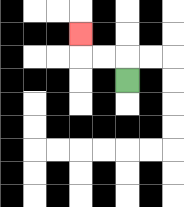{'start': '[5, 3]', 'end': '[3, 1]', 'path_directions': 'U,L,L,U', 'path_coordinates': '[[5, 3], [5, 2], [4, 2], [3, 2], [3, 1]]'}